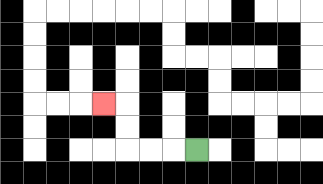{'start': '[8, 6]', 'end': '[4, 4]', 'path_directions': 'L,L,L,U,U,L', 'path_coordinates': '[[8, 6], [7, 6], [6, 6], [5, 6], [5, 5], [5, 4], [4, 4]]'}